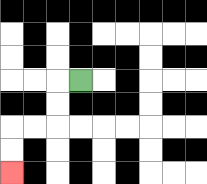{'start': '[3, 3]', 'end': '[0, 7]', 'path_directions': 'L,D,D,L,L,D,D', 'path_coordinates': '[[3, 3], [2, 3], [2, 4], [2, 5], [1, 5], [0, 5], [0, 6], [0, 7]]'}